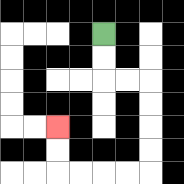{'start': '[4, 1]', 'end': '[2, 5]', 'path_directions': 'D,D,R,R,D,D,D,D,L,L,L,L,U,U', 'path_coordinates': '[[4, 1], [4, 2], [4, 3], [5, 3], [6, 3], [6, 4], [6, 5], [6, 6], [6, 7], [5, 7], [4, 7], [3, 7], [2, 7], [2, 6], [2, 5]]'}